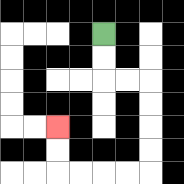{'start': '[4, 1]', 'end': '[2, 5]', 'path_directions': 'D,D,R,R,D,D,D,D,L,L,L,L,U,U', 'path_coordinates': '[[4, 1], [4, 2], [4, 3], [5, 3], [6, 3], [6, 4], [6, 5], [6, 6], [6, 7], [5, 7], [4, 7], [3, 7], [2, 7], [2, 6], [2, 5]]'}